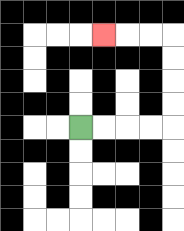{'start': '[3, 5]', 'end': '[4, 1]', 'path_directions': 'R,R,R,R,U,U,U,U,L,L,L', 'path_coordinates': '[[3, 5], [4, 5], [5, 5], [6, 5], [7, 5], [7, 4], [7, 3], [7, 2], [7, 1], [6, 1], [5, 1], [4, 1]]'}